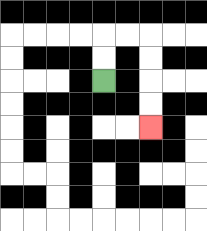{'start': '[4, 3]', 'end': '[6, 5]', 'path_directions': 'U,U,R,R,D,D,D,D', 'path_coordinates': '[[4, 3], [4, 2], [4, 1], [5, 1], [6, 1], [6, 2], [6, 3], [6, 4], [6, 5]]'}